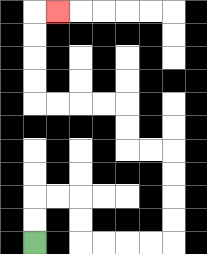{'start': '[1, 10]', 'end': '[2, 0]', 'path_directions': 'U,U,R,R,D,D,R,R,R,R,U,U,U,U,L,L,U,U,L,L,L,L,U,U,U,U,R', 'path_coordinates': '[[1, 10], [1, 9], [1, 8], [2, 8], [3, 8], [3, 9], [3, 10], [4, 10], [5, 10], [6, 10], [7, 10], [7, 9], [7, 8], [7, 7], [7, 6], [6, 6], [5, 6], [5, 5], [5, 4], [4, 4], [3, 4], [2, 4], [1, 4], [1, 3], [1, 2], [1, 1], [1, 0], [2, 0]]'}